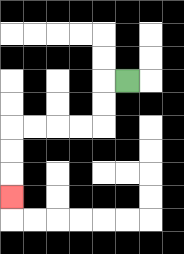{'start': '[5, 3]', 'end': '[0, 8]', 'path_directions': 'L,D,D,L,L,L,L,D,D,D', 'path_coordinates': '[[5, 3], [4, 3], [4, 4], [4, 5], [3, 5], [2, 5], [1, 5], [0, 5], [0, 6], [0, 7], [0, 8]]'}